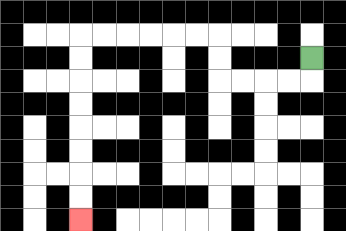{'start': '[13, 2]', 'end': '[3, 9]', 'path_directions': 'D,L,L,L,L,U,U,L,L,L,L,L,L,D,D,D,D,D,D,D,D', 'path_coordinates': '[[13, 2], [13, 3], [12, 3], [11, 3], [10, 3], [9, 3], [9, 2], [9, 1], [8, 1], [7, 1], [6, 1], [5, 1], [4, 1], [3, 1], [3, 2], [3, 3], [3, 4], [3, 5], [3, 6], [3, 7], [3, 8], [3, 9]]'}